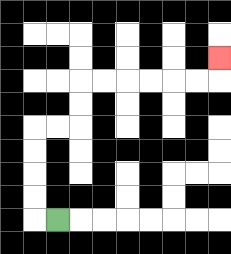{'start': '[2, 9]', 'end': '[9, 2]', 'path_directions': 'L,U,U,U,U,R,R,U,U,R,R,R,R,R,R,U', 'path_coordinates': '[[2, 9], [1, 9], [1, 8], [1, 7], [1, 6], [1, 5], [2, 5], [3, 5], [3, 4], [3, 3], [4, 3], [5, 3], [6, 3], [7, 3], [8, 3], [9, 3], [9, 2]]'}